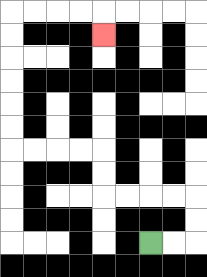{'start': '[6, 10]', 'end': '[4, 1]', 'path_directions': 'R,R,U,U,L,L,L,L,U,U,L,L,L,L,U,U,U,U,U,U,R,R,R,R,D', 'path_coordinates': '[[6, 10], [7, 10], [8, 10], [8, 9], [8, 8], [7, 8], [6, 8], [5, 8], [4, 8], [4, 7], [4, 6], [3, 6], [2, 6], [1, 6], [0, 6], [0, 5], [0, 4], [0, 3], [0, 2], [0, 1], [0, 0], [1, 0], [2, 0], [3, 0], [4, 0], [4, 1]]'}